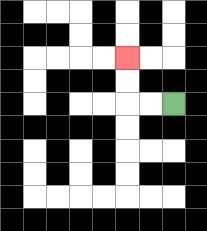{'start': '[7, 4]', 'end': '[5, 2]', 'path_directions': 'L,L,U,U', 'path_coordinates': '[[7, 4], [6, 4], [5, 4], [5, 3], [5, 2]]'}